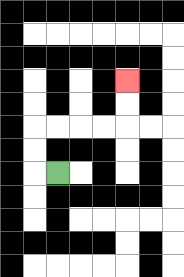{'start': '[2, 7]', 'end': '[5, 3]', 'path_directions': 'L,U,U,R,R,R,R,U,U', 'path_coordinates': '[[2, 7], [1, 7], [1, 6], [1, 5], [2, 5], [3, 5], [4, 5], [5, 5], [5, 4], [5, 3]]'}